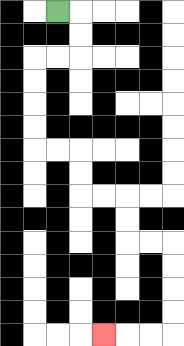{'start': '[2, 0]', 'end': '[4, 14]', 'path_directions': 'R,D,D,L,L,D,D,D,D,R,R,D,D,R,R,D,D,R,R,D,D,D,D,L,L,L', 'path_coordinates': '[[2, 0], [3, 0], [3, 1], [3, 2], [2, 2], [1, 2], [1, 3], [1, 4], [1, 5], [1, 6], [2, 6], [3, 6], [3, 7], [3, 8], [4, 8], [5, 8], [5, 9], [5, 10], [6, 10], [7, 10], [7, 11], [7, 12], [7, 13], [7, 14], [6, 14], [5, 14], [4, 14]]'}